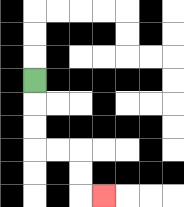{'start': '[1, 3]', 'end': '[4, 8]', 'path_directions': 'D,D,D,R,R,D,D,R', 'path_coordinates': '[[1, 3], [1, 4], [1, 5], [1, 6], [2, 6], [3, 6], [3, 7], [3, 8], [4, 8]]'}